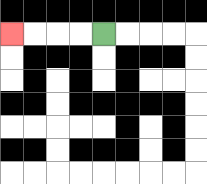{'start': '[4, 1]', 'end': '[0, 1]', 'path_directions': 'L,L,L,L', 'path_coordinates': '[[4, 1], [3, 1], [2, 1], [1, 1], [0, 1]]'}